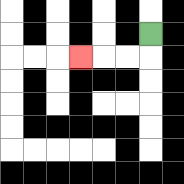{'start': '[6, 1]', 'end': '[3, 2]', 'path_directions': 'D,L,L,L', 'path_coordinates': '[[6, 1], [6, 2], [5, 2], [4, 2], [3, 2]]'}